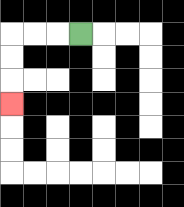{'start': '[3, 1]', 'end': '[0, 4]', 'path_directions': 'L,L,L,D,D,D', 'path_coordinates': '[[3, 1], [2, 1], [1, 1], [0, 1], [0, 2], [0, 3], [0, 4]]'}